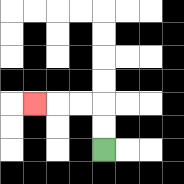{'start': '[4, 6]', 'end': '[1, 4]', 'path_directions': 'U,U,L,L,L', 'path_coordinates': '[[4, 6], [4, 5], [4, 4], [3, 4], [2, 4], [1, 4]]'}